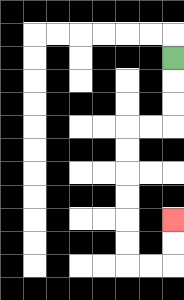{'start': '[7, 2]', 'end': '[7, 9]', 'path_directions': 'D,D,D,L,L,D,D,D,D,D,D,R,R,U,U', 'path_coordinates': '[[7, 2], [7, 3], [7, 4], [7, 5], [6, 5], [5, 5], [5, 6], [5, 7], [5, 8], [5, 9], [5, 10], [5, 11], [6, 11], [7, 11], [7, 10], [7, 9]]'}